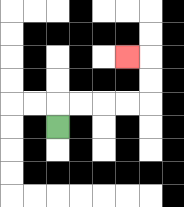{'start': '[2, 5]', 'end': '[5, 2]', 'path_directions': 'U,R,R,R,R,U,U,L', 'path_coordinates': '[[2, 5], [2, 4], [3, 4], [4, 4], [5, 4], [6, 4], [6, 3], [6, 2], [5, 2]]'}